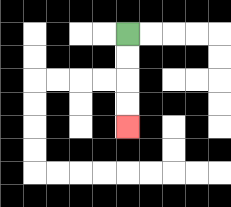{'start': '[5, 1]', 'end': '[5, 5]', 'path_directions': 'D,D,D,D', 'path_coordinates': '[[5, 1], [5, 2], [5, 3], [5, 4], [5, 5]]'}